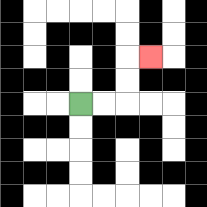{'start': '[3, 4]', 'end': '[6, 2]', 'path_directions': 'R,R,U,U,R', 'path_coordinates': '[[3, 4], [4, 4], [5, 4], [5, 3], [5, 2], [6, 2]]'}